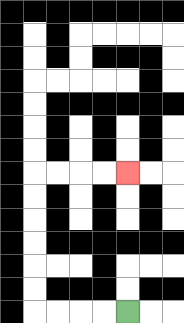{'start': '[5, 13]', 'end': '[5, 7]', 'path_directions': 'L,L,L,L,U,U,U,U,U,U,R,R,R,R', 'path_coordinates': '[[5, 13], [4, 13], [3, 13], [2, 13], [1, 13], [1, 12], [1, 11], [1, 10], [1, 9], [1, 8], [1, 7], [2, 7], [3, 7], [4, 7], [5, 7]]'}